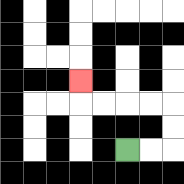{'start': '[5, 6]', 'end': '[3, 3]', 'path_directions': 'R,R,U,U,L,L,L,L,U', 'path_coordinates': '[[5, 6], [6, 6], [7, 6], [7, 5], [7, 4], [6, 4], [5, 4], [4, 4], [3, 4], [3, 3]]'}